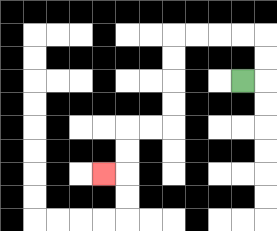{'start': '[10, 3]', 'end': '[4, 7]', 'path_directions': 'R,U,U,L,L,L,L,D,D,D,D,L,L,D,D,L', 'path_coordinates': '[[10, 3], [11, 3], [11, 2], [11, 1], [10, 1], [9, 1], [8, 1], [7, 1], [7, 2], [7, 3], [7, 4], [7, 5], [6, 5], [5, 5], [5, 6], [5, 7], [4, 7]]'}